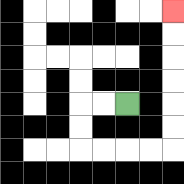{'start': '[5, 4]', 'end': '[7, 0]', 'path_directions': 'L,L,D,D,R,R,R,R,U,U,U,U,U,U', 'path_coordinates': '[[5, 4], [4, 4], [3, 4], [3, 5], [3, 6], [4, 6], [5, 6], [6, 6], [7, 6], [7, 5], [7, 4], [7, 3], [7, 2], [7, 1], [7, 0]]'}